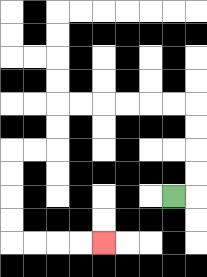{'start': '[7, 8]', 'end': '[4, 10]', 'path_directions': 'R,U,U,U,U,L,L,L,L,L,L,D,D,L,L,D,D,D,D,R,R,R,R', 'path_coordinates': '[[7, 8], [8, 8], [8, 7], [8, 6], [8, 5], [8, 4], [7, 4], [6, 4], [5, 4], [4, 4], [3, 4], [2, 4], [2, 5], [2, 6], [1, 6], [0, 6], [0, 7], [0, 8], [0, 9], [0, 10], [1, 10], [2, 10], [3, 10], [4, 10]]'}